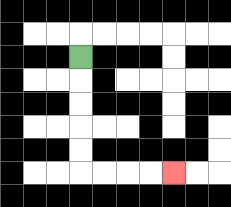{'start': '[3, 2]', 'end': '[7, 7]', 'path_directions': 'D,D,D,D,D,R,R,R,R', 'path_coordinates': '[[3, 2], [3, 3], [3, 4], [3, 5], [3, 6], [3, 7], [4, 7], [5, 7], [6, 7], [7, 7]]'}